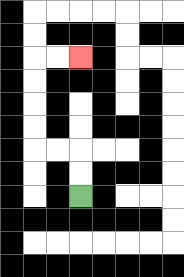{'start': '[3, 8]', 'end': '[3, 2]', 'path_directions': 'U,U,L,L,U,U,U,U,R,R', 'path_coordinates': '[[3, 8], [3, 7], [3, 6], [2, 6], [1, 6], [1, 5], [1, 4], [1, 3], [1, 2], [2, 2], [3, 2]]'}